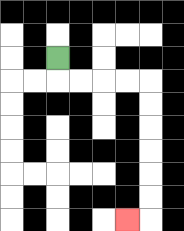{'start': '[2, 2]', 'end': '[5, 9]', 'path_directions': 'D,R,R,R,R,D,D,D,D,D,D,L', 'path_coordinates': '[[2, 2], [2, 3], [3, 3], [4, 3], [5, 3], [6, 3], [6, 4], [6, 5], [6, 6], [6, 7], [6, 8], [6, 9], [5, 9]]'}